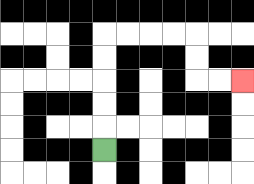{'start': '[4, 6]', 'end': '[10, 3]', 'path_directions': 'U,U,U,U,U,R,R,R,R,D,D,R,R', 'path_coordinates': '[[4, 6], [4, 5], [4, 4], [4, 3], [4, 2], [4, 1], [5, 1], [6, 1], [7, 1], [8, 1], [8, 2], [8, 3], [9, 3], [10, 3]]'}